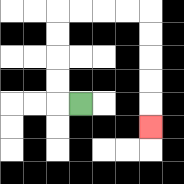{'start': '[3, 4]', 'end': '[6, 5]', 'path_directions': 'L,U,U,U,U,R,R,R,R,D,D,D,D,D', 'path_coordinates': '[[3, 4], [2, 4], [2, 3], [2, 2], [2, 1], [2, 0], [3, 0], [4, 0], [5, 0], [6, 0], [6, 1], [6, 2], [6, 3], [6, 4], [6, 5]]'}